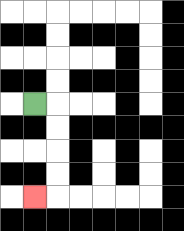{'start': '[1, 4]', 'end': '[1, 8]', 'path_directions': 'R,D,D,D,D,L', 'path_coordinates': '[[1, 4], [2, 4], [2, 5], [2, 6], [2, 7], [2, 8], [1, 8]]'}